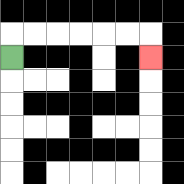{'start': '[0, 2]', 'end': '[6, 2]', 'path_directions': 'U,R,R,R,R,R,R,D', 'path_coordinates': '[[0, 2], [0, 1], [1, 1], [2, 1], [3, 1], [4, 1], [5, 1], [6, 1], [6, 2]]'}